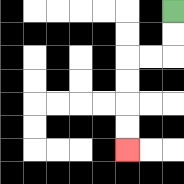{'start': '[7, 0]', 'end': '[5, 6]', 'path_directions': 'D,D,L,L,D,D,D,D', 'path_coordinates': '[[7, 0], [7, 1], [7, 2], [6, 2], [5, 2], [5, 3], [5, 4], [5, 5], [5, 6]]'}